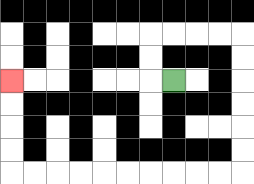{'start': '[7, 3]', 'end': '[0, 3]', 'path_directions': 'L,U,U,R,R,R,R,D,D,D,D,D,D,L,L,L,L,L,L,L,L,L,L,U,U,U,U', 'path_coordinates': '[[7, 3], [6, 3], [6, 2], [6, 1], [7, 1], [8, 1], [9, 1], [10, 1], [10, 2], [10, 3], [10, 4], [10, 5], [10, 6], [10, 7], [9, 7], [8, 7], [7, 7], [6, 7], [5, 7], [4, 7], [3, 7], [2, 7], [1, 7], [0, 7], [0, 6], [0, 5], [0, 4], [0, 3]]'}